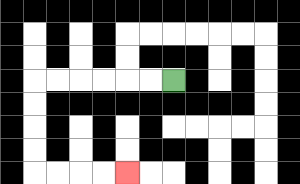{'start': '[7, 3]', 'end': '[5, 7]', 'path_directions': 'L,L,L,L,L,L,D,D,D,D,R,R,R,R', 'path_coordinates': '[[7, 3], [6, 3], [5, 3], [4, 3], [3, 3], [2, 3], [1, 3], [1, 4], [1, 5], [1, 6], [1, 7], [2, 7], [3, 7], [4, 7], [5, 7]]'}